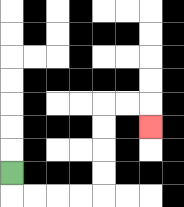{'start': '[0, 7]', 'end': '[6, 5]', 'path_directions': 'D,R,R,R,R,U,U,U,U,R,R,D', 'path_coordinates': '[[0, 7], [0, 8], [1, 8], [2, 8], [3, 8], [4, 8], [4, 7], [4, 6], [4, 5], [4, 4], [5, 4], [6, 4], [6, 5]]'}